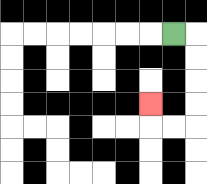{'start': '[7, 1]', 'end': '[6, 4]', 'path_directions': 'R,D,D,D,D,L,L,U', 'path_coordinates': '[[7, 1], [8, 1], [8, 2], [8, 3], [8, 4], [8, 5], [7, 5], [6, 5], [6, 4]]'}